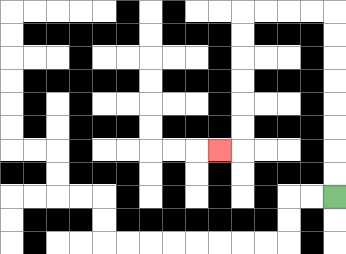{'start': '[14, 8]', 'end': '[9, 6]', 'path_directions': 'U,U,U,U,U,U,U,U,L,L,L,L,D,D,D,D,D,D,L', 'path_coordinates': '[[14, 8], [14, 7], [14, 6], [14, 5], [14, 4], [14, 3], [14, 2], [14, 1], [14, 0], [13, 0], [12, 0], [11, 0], [10, 0], [10, 1], [10, 2], [10, 3], [10, 4], [10, 5], [10, 6], [9, 6]]'}